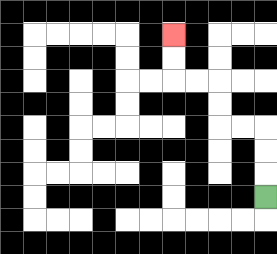{'start': '[11, 8]', 'end': '[7, 1]', 'path_directions': 'U,U,U,L,L,U,U,L,L,U,U', 'path_coordinates': '[[11, 8], [11, 7], [11, 6], [11, 5], [10, 5], [9, 5], [9, 4], [9, 3], [8, 3], [7, 3], [7, 2], [7, 1]]'}